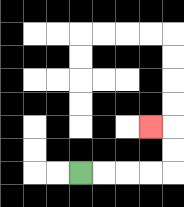{'start': '[3, 7]', 'end': '[6, 5]', 'path_directions': 'R,R,R,R,U,U,L', 'path_coordinates': '[[3, 7], [4, 7], [5, 7], [6, 7], [7, 7], [7, 6], [7, 5], [6, 5]]'}